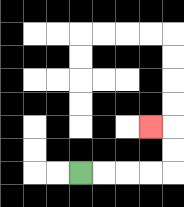{'start': '[3, 7]', 'end': '[6, 5]', 'path_directions': 'R,R,R,R,U,U,L', 'path_coordinates': '[[3, 7], [4, 7], [5, 7], [6, 7], [7, 7], [7, 6], [7, 5], [6, 5]]'}